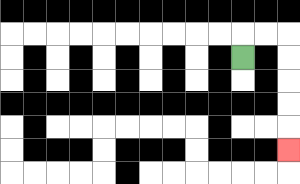{'start': '[10, 2]', 'end': '[12, 6]', 'path_directions': 'U,R,R,D,D,D,D,D', 'path_coordinates': '[[10, 2], [10, 1], [11, 1], [12, 1], [12, 2], [12, 3], [12, 4], [12, 5], [12, 6]]'}